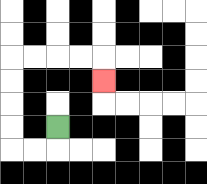{'start': '[2, 5]', 'end': '[4, 3]', 'path_directions': 'D,L,L,U,U,U,U,R,R,R,R,D', 'path_coordinates': '[[2, 5], [2, 6], [1, 6], [0, 6], [0, 5], [0, 4], [0, 3], [0, 2], [1, 2], [2, 2], [3, 2], [4, 2], [4, 3]]'}